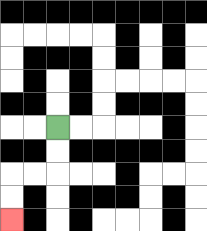{'start': '[2, 5]', 'end': '[0, 9]', 'path_directions': 'D,D,L,L,D,D', 'path_coordinates': '[[2, 5], [2, 6], [2, 7], [1, 7], [0, 7], [0, 8], [0, 9]]'}